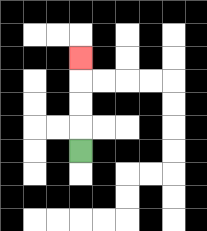{'start': '[3, 6]', 'end': '[3, 2]', 'path_directions': 'U,U,U,U', 'path_coordinates': '[[3, 6], [3, 5], [3, 4], [3, 3], [3, 2]]'}